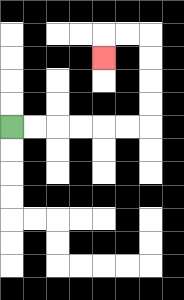{'start': '[0, 5]', 'end': '[4, 2]', 'path_directions': 'R,R,R,R,R,R,U,U,U,U,L,L,D', 'path_coordinates': '[[0, 5], [1, 5], [2, 5], [3, 5], [4, 5], [5, 5], [6, 5], [6, 4], [6, 3], [6, 2], [6, 1], [5, 1], [4, 1], [4, 2]]'}